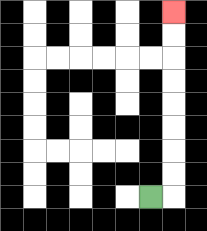{'start': '[6, 8]', 'end': '[7, 0]', 'path_directions': 'R,U,U,U,U,U,U,U,U', 'path_coordinates': '[[6, 8], [7, 8], [7, 7], [7, 6], [7, 5], [7, 4], [7, 3], [7, 2], [7, 1], [7, 0]]'}